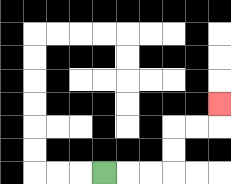{'start': '[4, 7]', 'end': '[9, 4]', 'path_directions': 'R,R,R,U,U,R,R,U', 'path_coordinates': '[[4, 7], [5, 7], [6, 7], [7, 7], [7, 6], [7, 5], [8, 5], [9, 5], [9, 4]]'}